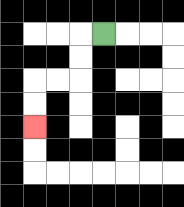{'start': '[4, 1]', 'end': '[1, 5]', 'path_directions': 'L,D,D,L,L,D,D', 'path_coordinates': '[[4, 1], [3, 1], [3, 2], [3, 3], [2, 3], [1, 3], [1, 4], [1, 5]]'}